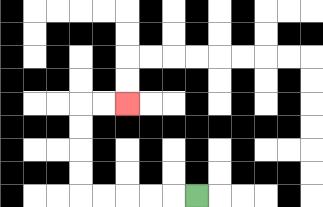{'start': '[8, 8]', 'end': '[5, 4]', 'path_directions': 'L,L,L,L,L,U,U,U,U,R,R', 'path_coordinates': '[[8, 8], [7, 8], [6, 8], [5, 8], [4, 8], [3, 8], [3, 7], [3, 6], [3, 5], [3, 4], [4, 4], [5, 4]]'}